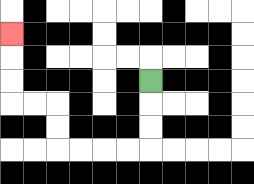{'start': '[6, 3]', 'end': '[0, 1]', 'path_directions': 'D,D,D,L,L,L,L,U,U,L,L,U,U,U', 'path_coordinates': '[[6, 3], [6, 4], [6, 5], [6, 6], [5, 6], [4, 6], [3, 6], [2, 6], [2, 5], [2, 4], [1, 4], [0, 4], [0, 3], [0, 2], [0, 1]]'}